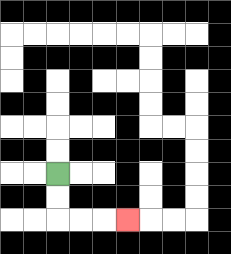{'start': '[2, 7]', 'end': '[5, 9]', 'path_directions': 'D,D,R,R,R', 'path_coordinates': '[[2, 7], [2, 8], [2, 9], [3, 9], [4, 9], [5, 9]]'}